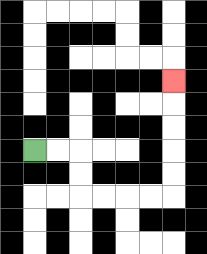{'start': '[1, 6]', 'end': '[7, 3]', 'path_directions': 'R,R,D,D,R,R,R,R,U,U,U,U,U', 'path_coordinates': '[[1, 6], [2, 6], [3, 6], [3, 7], [3, 8], [4, 8], [5, 8], [6, 8], [7, 8], [7, 7], [7, 6], [7, 5], [7, 4], [7, 3]]'}